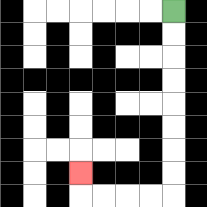{'start': '[7, 0]', 'end': '[3, 7]', 'path_directions': 'D,D,D,D,D,D,D,D,L,L,L,L,U', 'path_coordinates': '[[7, 0], [7, 1], [7, 2], [7, 3], [7, 4], [7, 5], [7, 6], [7, 7], [7, 8], [6, 8], [5, 8], [4, 8], [3, 8], [3, 7]]'}